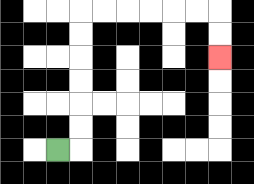{'start': '[2, 6]', 'end': '[9, 2]', 'path_directions': 'R,U,U,U,U,U,U,R,R,R,R,R,R,D,D', 'path_coordinates': '[[2, 6], [3, 6], [3, 5], [3, 4], [3, 3], [3, 2], [3, 1], [3, 0], [4, 0], [5, 0], [6, 0], [7, 0], [8, 0], [9, 0], [9, 1], [9, 2]]'}